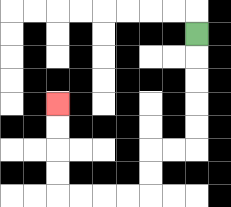{'start': '[8, 1]', 'end': '[2, 4]', 'path_directions': 'D,D,D,D,D,L,L,D,D,L,L,L,L,U,U,U,U', 'path_coordinates': '[[8, 1], [8, 2], [8, 3], [8, 4], [8, 5], [8, 6], [7, 6], [6, 6], [6, 7], [6, 8], [5, 8], [4, 8], [3, 8], [2, 8], [2, 7], [2, 6], [2, 5], [2, 4]]'}